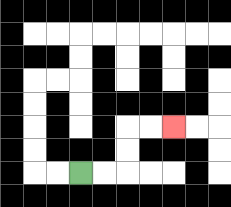{'start': '[3, 7]', 'end': '[7, 5]', 'path_directions': 'R,R,U,U,R,R', 'path_coordinates': '[[3, 7], [4, 7], [5, 7], [5, 6], [5, 5], [6, 5], [7, 5]]'}